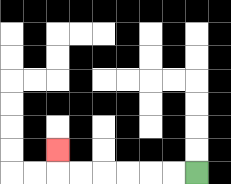{'start': '[8, 7]', 'end': '[2, 6]', 'path_directions': 'L,L,L,L,L,L,U', 'path_coordinates': '[[8, 7], [7, 7], [6, 7], [5, 7], [4, 7], [3, 7], [2, 7], [2, 6]]'}